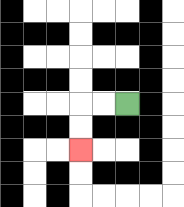{'start': '[5, 4]', 'end': '[3, 6]', 'path_directions': 'L,L,D,D', 'path_coordinates': '[[5, 4], [4, 4], [3, 4], [3, 5], [3, 6]]'}